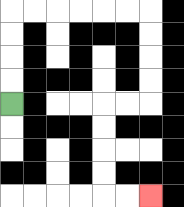{'start': '[0, 4]', 'end': '[6, 8]', 'path_directions': 'U,U,U,U,R,R,R,R,R,R,D,D,D,D,L,L,D,D,D,D,R,R', 'path_coordinates': '[[0, 4], [0, 3], [0, 2], [0, 1], [0, 0], [1, 0], [2, 0], [3, 0], [4, 0], [5, 0], [6, 0], [6, 1], [6, 2], [6, 3], [6, 4], [5, 4], [4, 4], [4, 5], [4, 6], [4, 7], [4, 8], [5, 8], [6, 8]]'}